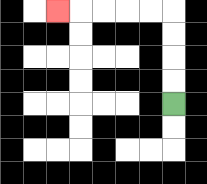{'start': '[7, 4]', 'end': '[2, 0]', 'path_directions': 'U,U,U,U,L,L,L,L,L', 'path_coordinates': '[[7, 4], [7, 3], [7, 2], [7, 1], [7, 0], [6, 0], [5, 0], [4, 0], [3, 0], [2, 0]]'}